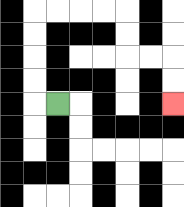{'start': '[2, 4]', 'end': '[7, 4]', 'path_directions': 'L,U,U,U,U,R,R,R,R,D,D,R,R,D,D', 'path_coordinates': '[[2, 4], [1, 4], [1, 3], [1, 2], [1, 1], [1, 0], [2, 0], [3, 0], [4, 0], [5, 0], [5, 1], [5, 2], [6, 2], [7, 2], [7, 3], [7, 4]]'}